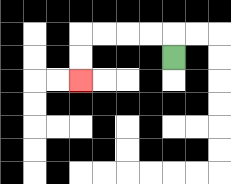{'start': '[7, 2]', 'end': '[3, 3]', 'path_directions': 'U,L,L,L,L,D,D', 'path_coordinates': '[[7, 2], [7, 1], [6, 1], [5, 1], [4, 1], [3, 1], [3, 2], [3, 3]]'}